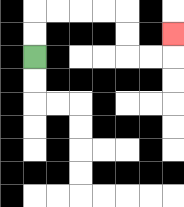{'start': '[1, 2]', 'end': '[7, 1]', 'path_directions': 'U,U,R,R,R,R,D,D,R,R,U', 'path_coordinates': '[[1, 2], [1, 1], [1, 0], [2, 0], [3, 0], [4, 0], [5, 0], [5, 1], [5, 2], [6, 2], [7, 2], [7, 1]]'}